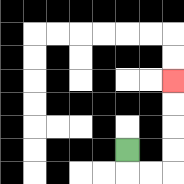{'start': '[5, 6]', 'end': '[7, 3]', 'path_directions': 'D,R,R,U,U,U,U', 'path_coordinates': '[[5, 6], [5, 7], [6, 7], [7, 7], [7, 6], [7, 5], [7, 4], [7, 3]]'}